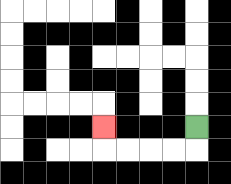{'start': '[8, 5]', 'end': '[4, 5]', 'path_directions': 'D,L,L,L,L,U', 'path_coordinates': '[[8, 5], [8, 6], [7, 6], [6, 6], [5, 6], [4, 6], [4, 5]]'}